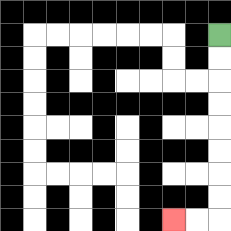{'start': '[9, 1]', 'end': '[7, 9]', 'path_directions': 'D,D,D,D,D,D,D,D,L,L', 'path_coordinates': '[[9, 1], [9, 2], [9, 3], [9, 4], [9, 5], [9, 6], [9, 7], [9, 8], [9, 9], [8, 9], [7, 9]]'}